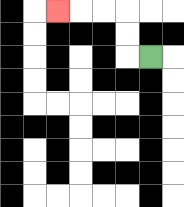{'start': '[6, 2]', 'end': '[2, 0]', 'path_directions': 'L,U,U,L,L,L', 'path_coordinates': '[[6, 2], [5, 2], [5, 1], [5, 0], [4, 0], [3, 0], [2, 0]]'}